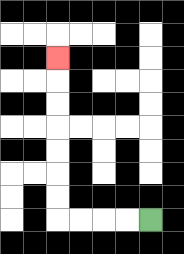{'start': '[6, 9]', 'end': '[2, 2]', 'path_directions': 'L,L,L,L,U,U,U,U,U,U,U', 'path_coordinates': '[[6, 9], [5, 9], [4, 9], [3, 9], [2, 9], [2, 8], [2, 7], [2, 6], [2, 5], [2, 4], [2, 3], [2, 2]]'}